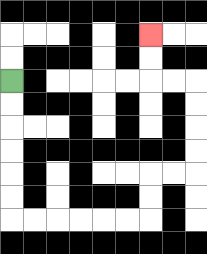{'start': '[0, 3]', 'end': '[6, 1]', 'path_directions': 'D,D,D,D,D,D,R,R,R,R,R,R,U,U,R,R,U,U,U,U,L,L,U,U', 'path_coordinates': '[[0, 3], [0, 4], [0, 5], [0, 6], [0, 7], [0, 8], [0, 9], [1, 9], [2, 9], [3, 9], [4, 9], [5, 9], [6, 9], [6, 8], [6, 7], [7, 7], [8, 7], [8, 6], [8, 5], [8, 4], [8, 3], [7, 3], [6, 3], [6, 2], [6, 1]]'}